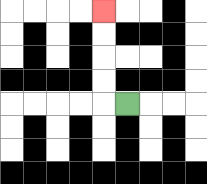{'start': '[5, 4]', 'end': '[4, 0]', 'path_directions': 'L,U,U,U,U', 'path_coordinates': '[[5, 4], [4, 4], [4, 3], [4, 2], [4, 1], [4, 0]]'}